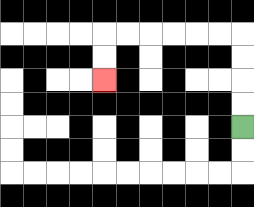{'start': '[10, 5]', 'end': '[4, 3]', 'path_directions': 'U,U,U,U,L,L,L,L,L,L,D,D', 'path_coordinates': '[[10, 5], [10, 4], [10, 3], [10, 2], [10, 1], [9, 1], [8, 1], [7, 1], [6, 1], [5, 1], [4, 1], [4, 2], [4, 3]]'}